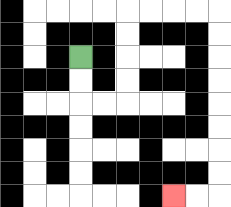{'start': '[3, 2]', 'end': '[7, 8]', 'path_directions': 'D,D,R,R,U,U,U,U,R,R,R,R,D,D,D,D,D,D,D,D,L,L', 'path_coordinates': '[[3, 2], [3, 3], [3, 4], [4, 4], [5, 4], [5, 3], [5, 2], [5, 1], [5, 0], [6, 0], [7, 0], [8, 0], [9, 0], [9, 1], [9, 2], [9, 3], [9, 4], [9, 5], [9, 6], [9, 7], [9, 8], [8, 8], [7, 8]]'}